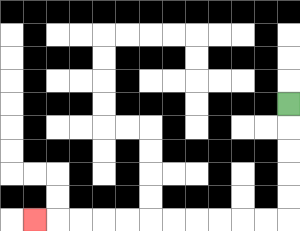{'start': '[12, 4]', 'end': '[1, 9]', 'path_directions': 'D,D,D,D,D,L,L,L,L,L,L,L,L,L,L,L', 'path_coordinates': '[[12, 4], [12, 5], [12, 6], [12, 7], [12, 8], [12, 9], [11, 9], [10, 9], [9, 9], [8, 9], [7, 9], [6, 9], [5, 9], [4, 9], [3, 9], [2, 9], [1, 9]]'}